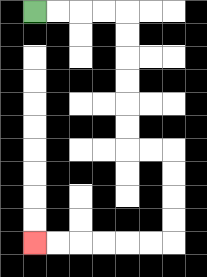{'start': '[1, 0]', 'end': '[1, 10]', 'path_directions': 'R,R,R,R,D,D,D,D,D,D,R,R,D,D,D,D,L,L,L,L,L,L', 'path_coordinates': '[[1, 0], [2, 0], [3, 0], [4, 0], [5, 0], [5, 1], [5, 2], [5, 3], [5, 4], [5, 5], [5, 6], [6, 6], [7, 6], [7, 7], [7, 8], [7, 9], [7, 10], [6, 10], [5, 10], [4, 10], [3, 10], [2, 10], [1, 10]]'}